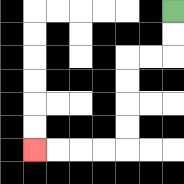{'start': '[7, 0]', 'end': '[1, 6]', 'path_directions': 'D,D,L,L,D,D,D,D,L,L,L,L', 'path_coordinates': '[[7, 0], [7, 1], [7, 2], [6, 2], [5, 2], [5, 3], [5, 4], [5, 5], [5, 6], [4, 6], [3, 6], [2, 6], [1, 6]]'}